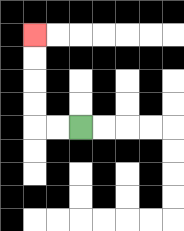{'start': '[3, 5]', 'end': '[1, 1]', 'path_directions': 'L,L,U,U,U,U', 'path_coordinates': '[[3, 5], [2, 5], [1, 5], [1, 4], [1, 3], [1, 2], [1, 1]]'}